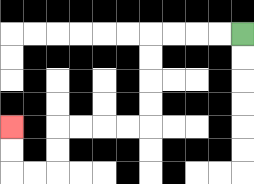{'start': '[10, 1]', 'end': '[0, 5]', 'path_directions': 'L,L,L,L,D,D,D,D,L,L,L,L,D,D,L,L,U,U', 'path_coordinates': '[[10, 1], [9, 1], [8, 1], [7, 1], [6, 1], [6, 2], [6, 3], [6, 4], [6, 5], [5, 5], [4, 5], [3, 5], [2, 5], [2, 6], [2, 7], [1, 7], [0, 7], [0, 6], [0, 5]]'}